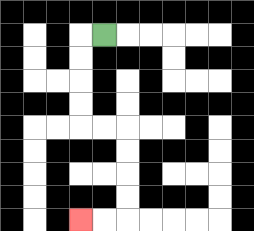{'start': '[4, 1]', 'end': '[3, 9]', 'path_directions': 'L,D,D,D,D,R,R,D,D,D,D,L,L', 'path_coordinates': '[[4, 1], [3, 1], [3, 2], [3, 3], [3, 4], [3, 5], [4, 5], [5, 5], [5, 6], [5, 7], [5, 8], [5, 9], [4, 9], [3, 9]]'}